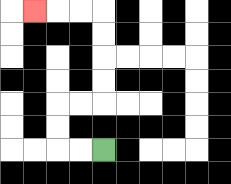{'start': '[4, 6]', 'end': '[1, 0]', 'path_directions': 'L,L,U,U,R,R,U,U,U,U,L,L,L', 'path_coordinates': '[[4, 6], [3, 6], [2, 6], [2, 5], [2, 4], [3, 4], [4, 4], [4, 3], [4, 2], [4, 1], [4, 0], [3, 0], [2, 0], [1, 0]]'}